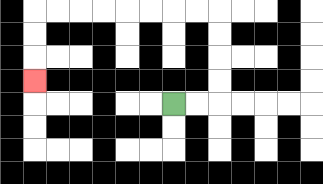{'start': '[7, 4]', 'end': '[1, 3]', 'path_directions': 'R,R,U,U,U,U,L,L,L,L,L,L,L,L,D,D,D', 'path_coordinates': '[[7, 4], [8, 4], [9, 4], [9, 3], [9, 2], [9, 1], [9, 0], [8, 0], [7, 0], [6, 0], [5, 0], [4, 0], [3, 0], [2, 0], [1, 0], [1, 1], [1, 2], [1, 3]]'}